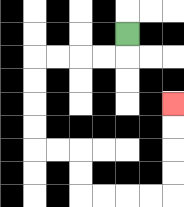{'start': '[5, 1]', 'end': '[7, 4]', 'path_directions': 'D,L,L,L,L,D,D,D,D,R,R,D,D,R,R,R,R,U,U,U,U', 'path_coordinates': '[[5, 1], [5, 2], [4, 2], [3, 2], [2, 2], [1, 2], [1, 3], [1, 4], [1, 5], [1, 6], [2, 6], [3, 6], [3, 7], [3, 8], [4, 8], [5, 8], [6, 8], [7, 8], [7, 7], [7, 6], [7, 5], [7, 4]]'}